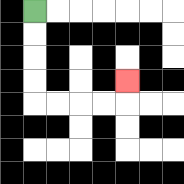{'start': '[1, 0]', 'end': '[5, 3]', 'path_directions': 'D,D,D,D,R,R,R,R,U', 'path_coordinates': '[[1, 0], [1, 1], [1, 2], [1, 3], [1, 4], [2, 4], [3, 4], [4, 4], [5, 4], [5, 3]]'}